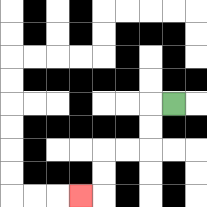{'start': '[7, 4]', 'end': '[3, 8]', 'path_directions': 'L,D,D,L,L,D,D,L', 'path_coordinates': '[[7, 4], [6, 4], [6, 5], [6, 6], [5, 6], [4, 6], [4, 7], [4, 8], [3, 8]]'}